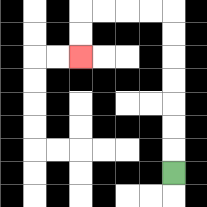{'start': '[7, 7]', 'end': '[3, 2]', 'path_directions': 'U,U,U,U,U,U,U,L,L,L,L,D,D', 'path_coordinates': '[[7, 7], [7, 6], [7, 5], [7, 4], [7, 3], [7, 2], [7, 1], [7, 0], [6, 0], [5, 0], [4, 0], [3, 0], [3, 1], [3, 2]]'}